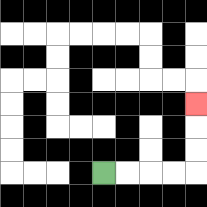{'start': '[4, 7]', 'end': '[8, 4]', 'path_directions': 'R,R,R,R,U,U,U', 'path_coordinates': '[[4, 7], [5, 7], [6, 7], [7, 7], [8, 7], [8, 6], [8, 5], [8, 4]]'}